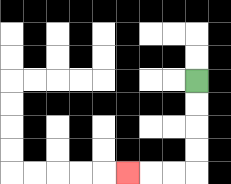{'start': '[8, 3]', 'end': '[5, 7]', 'path_directions': 'D,D,D,D,L,L,L', 'path_coordinates': '[[8, 3], [8, 4], [8, 5], [8, 6], [8, 7], [7, 7], [6, 7], [5, 7]]'}